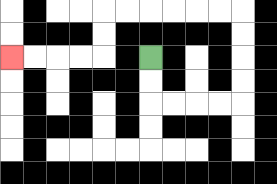{'start': '[6, 2]', 'end': '[0, 2]', 'path_directions': 'D,D,R,R,R,R,U,U,U,U,L,L,L,L,L,L,D,D,L,L,L,L', 'path_coordinates': '[[6, 2], [6, 3], [6, 4], [7, 4], [8, 4], [9, 4], [10, 4], [10, 3], [10, 2], [10, 1], [10, 0], [9, 0], [8, 0], [7, 0], [6, 0], [5, 0], [4, 0], [4, 1], [4, 2], [3, 2], [2, 2], [1, 2], [0, 2]]'}